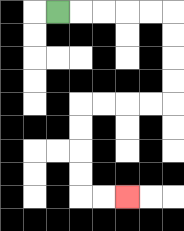{'start': '[2, 0]', 'end': '[5, 8]', 'path_directions': 'R,R,R,R,R,D,D,D,D,L,L,L,L,D,D,D,D,R,R', 'path_coordinates': '[[2, 0], [3, 0], [4, 0], [5, 0], [6, 0], [7, 0], [7, 1], [7, 2], [7, 3], [7, 4], [6, 4], [5, 4], [4, 4], [3, 4], [3, 5], [3, 6], [3, 7], [3, 8], [4, 8], [5, 8]]'}